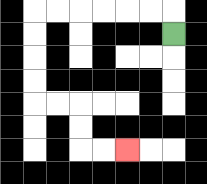{'start': '[7, 1]', 'end': '[5, 6]', 'path_directions': 'U,L,L,L,L,L,L,D,D,D,D,R,R,D,D,R,R', 'path_coordinates': '[[7, 1], [7, 0], [6, 0], [5, 0], [4, 0], [3, 0], [2, 0], [1, 0], [1, 1], [1, 2], [1, 3], [1, 4], [2, 4], [3, 4], [3, 5], [3, 6], [4, 6], [5, 6]]'}